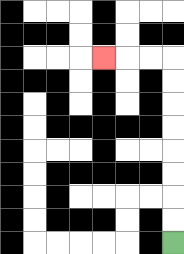{'start': '[7, 10]', 'end': '[4, 2]', 'path_directions': 'U,U,U,U,U,U,U,U,L,L,L', 'path_coordinates': '[[7, 10], [7, 9], [7, 8], [7, 7], [7, 6], [7, 5], [7, 4], [7, 3], [7, 2], [6, 2], [5, 2], [4, 2]]'}